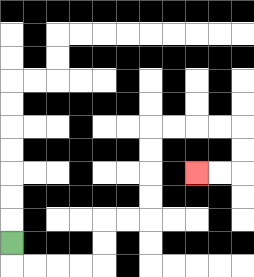{'start': '[0, 10]', 'end': '[8, 7]', 'path_directions': 'D,R,R,R,R,U,U,R,R,U,U,U,U,R,R,R,R,D,D,L,L', 'path_coordinates': '[[0, 10], [0, 11], [1, 11], [2, 11], [3, 11], [4, 11], [4, 10], [4, 9], [5, 9], [6, 9], [6, 8], [6, 7], [6, 6], [6, 5], [7, 5], [8, 5], [9, 5], [10, 5], [10, 6], [10, 7], [9, 7], [8, 7]]'}